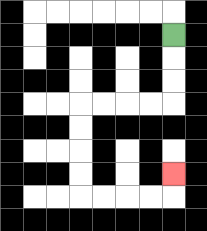{'start': '[7, 1]', 'end': '[7, 7]', 'path_directions': 'D,D,D,L,L,L,L,D,D,D,D,R,R,R,R,U', 'path_coordinates': '[[7, 1], [7, 2], [7, 3], [7, 4], [6, 4], [5, 4], [4, 4], [3, 4], [3, 5], [3, 6], [3, 7], [3, 8], [4, 8], [5, 8], [6, 8], [7, 8], [7, 7]]'}